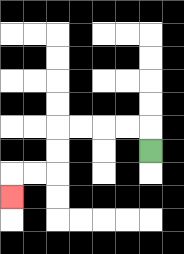{'start': '[6, 6]', 'end': '[0, 8]', 'path_directions': 'U,L,L,L,L,D,D,L,L,D', 'path_coordinates': '[[6, 6], [6, 5], [5, 5], [4, 5], [3, 5], [2, 5], [2, 6], [2, 7], [1, 7], [0, 7], [0, 8]]'}